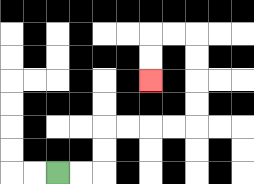{'start': '[2, 7]', 'end': '[6, 3]', 'path_directions': 'R,R,U,U,R,R,R,R,U,U,U,U,L,L,D,D', 'path_coordinates': '[[2, 7], [3, 7], [4, 7], [4, 6], [4, 5], [5, 5], [6, 5], [7, 5], [8, 5], [8, 4], [8, 3], [8, 2], [8, 1], [7, 1], [6, 1], [6, 2], [6, 3]]'}